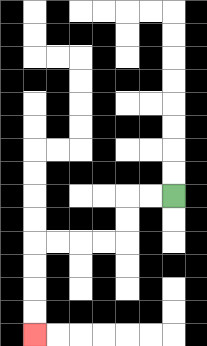{'start': '[7, 8]', 'end': '[1, 14]', 'path_directions': 'L,L,D,D,L,L,L,L,D,D,D,D', 'path_coordinates': '[[7, 8], [6, 8], [5, 8], [5, 9], [5, 10], [4, 10], [3, 10], [2, 10], [1, 10], [1, 11], [1, 12], [1, 13], [1, 14]]'}